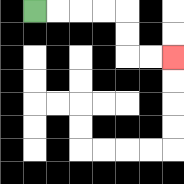{'start': '[1, 0]', 'end': '[7, 2]', 'path_directions': 'R,R,R,R,D,D,R,R', 'path_coordinates': '[[1, 0], [2, 0], [3, 0], [4, 0], [5, 0], [5, 1], [5, 2], [6, 2], [7, 2]]'}